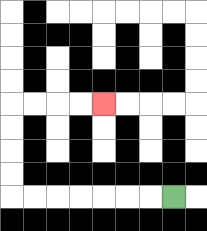{'start': '[7, 8]', 'end': '[4, 4]', 'path_directions': 'L,L,L,L,L,L,L,U,U,U,U,R,R,R,R', 'path_coordinates': '[[7, 8], [6, 8], [5, 8], [4, 8], [3, 8], [2, 8], [1, 8], [0, 8], [0, 7], [0, 6], [0, 5], [0, 4], [1, 4], [2, 4], [3, 4], [4, 4]]'}